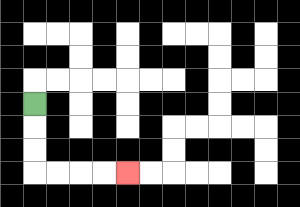{'start': '[1, 4]', 'end': '[5, 7]', 'path_directions': 'D,D,D,R,R,R,R', 'path_coordinates': '[[1, 4], [1, 5], [1, 6], [1, 7], [2, 7], [3, 7], [4, 7], [5, 7]]'}